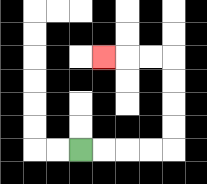{'start': '[3, 6]', 'end': '[4, 2]', 'path_directions': 'R,R,R,R,U,U,U,U,L,L,L', 'path_coordinates': '[[3, 6], [4, 6], [5, 6], [6, 6], [7, 6], [7, 5], [7, 4], [7, 3], [7, 2], [6, 2], [5, 2], [4, 2]]'}